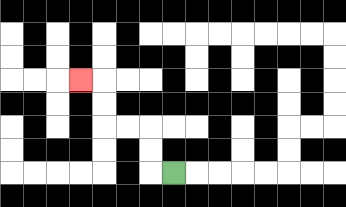{'start': '[7, 7]', 'end': '[3, 3]', 'path_directions': 'L,U,U,L,L,U,U,L', 'path_coordinates': '[[7, 7], [6, 7], [6, 6], [6, 5], [5, 5], [4, 5], [4, 4], [4, 3], [3, 3]]'}